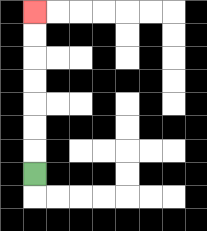{'start': '[1, 7]', 'end': '[1, 0]', 'path_directions': 'U,U,U,U,U,U,U', 'path_coordinates': '[[1, 7], [1, 6], [1, 5], [1, 4], [1, 3], [1, 2], [1, 1], [1, 0]]'}